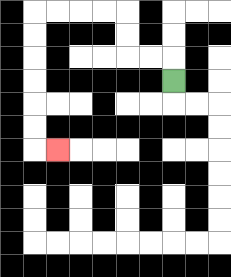{'start': '[7, 3]', 'end': '[2, 6]', 'path_directions': 'U,L,L,U,U,L,L,L,L,D,D,D,D,D,D,R', 'path_coordinates': '[[7, 3], [7, 2], [6, 2], [5, 2], [5, 1], [5, 0], [4, 0], [3, 0], [2, 0], [1, 0], [1, 1], [1, 2], [1, 3], [1, 4], [1, 5], [1, 6], [2, 6]]'}